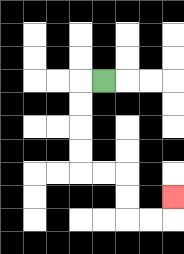{'start': '[4, 3]', 'end': '[7, 8]', 'path_directions': 'L,D,D,D,D,R,R,D,D,R,R,U', 'path_coordinates': '[[4, 3], [3, 3], [3, 4], [3, 5], [3, 6], [3, 7], [4, 7], [5, 7], [5, 8], [5, 9], [6, 9], [7, 9], [7, 8]]'}